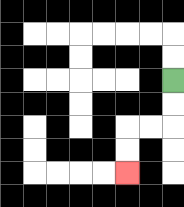{'start': '[7, 3]', 'end': '[5, 7]', 'path_directions': 'D,D,L,L,D,D', 'path_coordinates': '[[7, 3], [7, 4], [7, 5], [6, 5], [5, 5], [5, 6], [5, 7]]'}